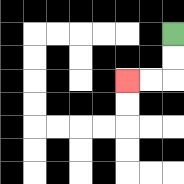{'start': '[7, 1]', 'end': '[5, 3]', 'path_directions': 'D,D,L,L', 'path_coordinates': '[[7, 1], [7, 2], [7, 3], [6, 3], [5, 3]]'}